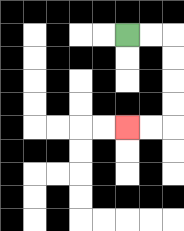{'start': '[5, 1]', 'end': '[5, 5]', 'path_directions': 'R,R,D,D,D,D,L,L', 'path_coordinates': '[[5, 1], [6, 1], [7, 1], [7, 2], [7, 3], [7, 4], [7, 5], [6, 5], [5, 5]]'}